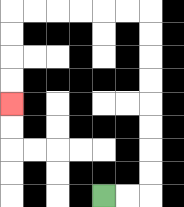{'start': '[4, 8]', 'end': '[0, 4]', 'path_directions': 'R,R,U,U,U,U,U,U,U,U,L,L,L,L,L,L,D,D,D,D', 'path_coordinates': '[[4, 8], [5, 8], [6, 8], [6, 7], [6, 6], [6, 5], [6, 4], [6, 3], [6, 2], [6, 1], [6, 0], [5, 0], [4, 0], [3, 0], [2, 0], [1, 0], [0, 0], [0, 1], [0, 2], [0, 3], [0, 4]]'}